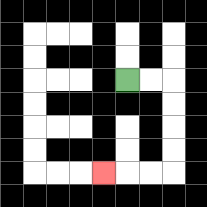{'start': '[5, 3]', 'end': '[4, 7]', 'path_directions': 'R,R,D,D,D,D,L,L,L', 'path_coordinates': '[[5, 3], [6, 3], [7, 3], [7, 4], [7, 5], [7, 6], [7, 7], [6, 7], [5, 7], [4, 7]]'}